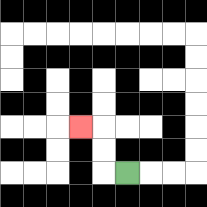{'start': '[5, 7]', 'end': '[3, 5]', 'path_directions': 'L,U,U,L', 'path_coordinates': '[[5, 7], [4, 7], [4, 6], [4, 5], [3, 5]]'}